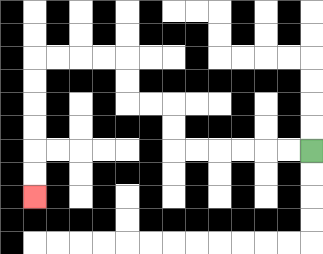{'start': '[13, 6]', 'end': '[1, 8]', 'path_directions': 'L,L,L,L,L,L,U,U,L,L,U,U,L,L,L,L,D,D,D,D,D,D', 'path_coordinates': '[[13, 6], [12, 6], [11, 6], [10, 6], [9, 6], [8, 6], [7, 6], [7, 5], [7, 4], [6, 4], [5, 4], [5, 3], [5, 2], [4, 2], [3, 2], [2, 2], [1, 2], [1, 3], [1, 4], [1, 5], [1, 6], [1, 7], [1, 8]]'}